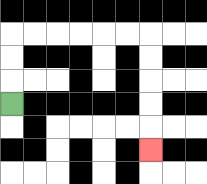{'start': '[0, 4]', 'end': '[6, 6]', 'path_directions': 'U,U,U,R,R,R,R,R,R,D,D,D,D,D', 'path_coordinates': '[[0, 4], [0, 3], [0, 2], [0, 1], [1, 1], [2, 1], [3, 1], [4, 1], [5, 1], [6, 1], [6, 2], [6, 3], [6, 4], [6, 5], [6, 6]]'}